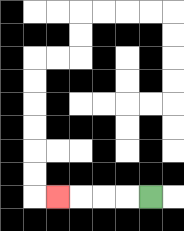{'start': '[6, 8]', 'end': '[2, 8]', 'path_directions': 'L,L,L,L', 'path_coordinates': '[[6, 8], [5, 8], [4, 8], [3, 8], [2, 8]]'}